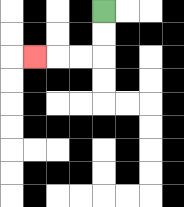{'start': '[4, 0]', 'end': '[1, 2]', 'path_directions': 'D,D,L,L,L', 'path_coordinates': '[[4, 0], [4, 1], [4, 2], [3, 2], [2, 2], [1, 2]]'}